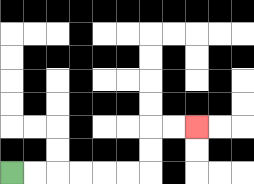{'start': '[0, 7]', 'end': '[8, 5]', 'path_directions': 'R,R,R,R,R,R,U,U,R,R', 'path_coordinates': '[[0, 7], [1, 7], [2, 7], [3, 7], [4, 7], [5, 7], [6, 7], [6, 6], [6, 5], [7, 5], [8, 5]]'}